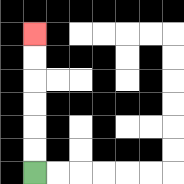{'start': '[1, 7]', 'end': '[1, 1]', 'path_directions': 'U,U,U,U,U,U', 'path_coordinates': '[[1, 7], [1, 6], [1, 5], [1, 4], [1, 3], [1, 2], [1, 1]]'}